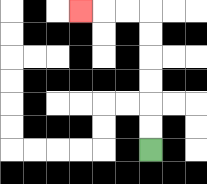{'start': '[6, 6]', 'end': '[3, 0]', 'path_directions': 'U,U,U,U,U,U,L,L,L', 'path_coordinates': '[[6, 6], [6, 5], [6, 4], [6, 3], [6, 2], [6, 1], [6, 0], [5, 0], [4, 0], [3, 0]]'}